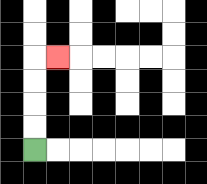{'start': '[1, 6]', 'end': '[2, 2]', 'path_directions': 'U,U,U,U,R', 'path_coordinates': '[[1, 6], [1, 5], [1, 4], [1, 3], [1, 2], [2, 2]]'}